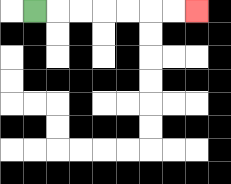{'start': '[1, 0]', 'end': '[8, 0]', 'path_directions': 'R,R,R,R,R,R,R', 'path_coordinates': '[[1, 0], [2, 0], [3, 0], [4, 0], [5, 0], [6, 0], [7, 0], [8, 0]]'}